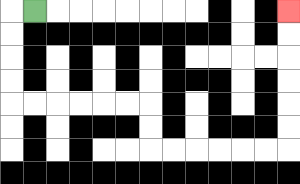{'start': '[1, 0]', 'end': '[12, 0]', 'path_directions': 'L,D,D,D,D,R,R,R,R,R,R,D,D,R,R,R,R,R,R,U,U,U,U,U,U', 'path_coordinates': '[[1, 0], [0, 0], [0, 1], [0, 2], [0, 3], [0, 4], [1, 4], [2, 4], [3, 4], [4, 4], [5, 4], [6, 4], [6, 5], [6, 6], [7, 6], [8, 6], [9, 6], [10, 6], [11, 6], [12, 6], [12, 5], [12, 4], [12, 3], [12, 2], [12, 1], [12, 0]]'}